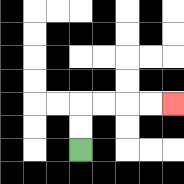{'start': '[3, 6]', 'end': '[7, 4]', 'path_directions': 'U,U,R,R,R,R', 'path_coordinates': '[[3, 6], [3, 5], [3, 4], [4, 4], [5, 4], [6, 4], [7, 4]]'}